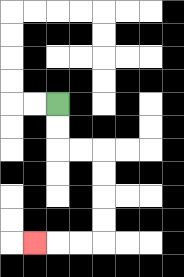{'start': '[2, 4]', 'end': '[1, 10]', 'path_directions': 'D,D,R,R,D,D,D,D,L,L,L', 'path_coordinates': '[[2, 4], [2, 5], [2, 6], [3, 6], [4, 6], [4, 7], [4, 8], [4, 9], [4, 10], [3, 10], [2, 10], [1, 10]]'}